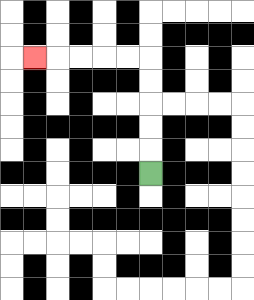{'start': '[6, 7]', 'end': '[1, 2]', 'path_directions': 'U,U,U,U,U,L,L,L,L,L', 'path_coordinates': '[[6, 7], [6, 6], [6, 5], [6, 4], [6, 3], [6, 2], [5, 2], [4, 2], [3, 2], [2, 2], [1, 2]]'}